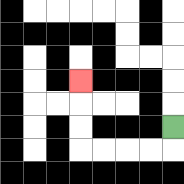{'start': '[7, 5]', 'end': '[3, 3]', 'path_directions': 'D,L,L,L,L,U,U,U', 'path_coordinates': '[[7, 5], [7, 6], [6, 6], [5, 6], [4, 6], [3, 6], [3, 5], [3, 4], [3, 3]]'}